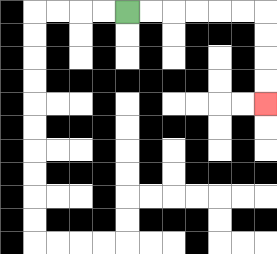{'start': '[5, 0]', 'end': '[11, 4]', 'path_directions': 'R,R,R,R,R,R,D,D,D,D', 'path_coordinates': '[[5, 0], [6, 0], [7, 0], [8, 0], [9, 0], [10, 0], [11, 0], [11, 1], [11, 2], [11, 3], [11, 4]]'}